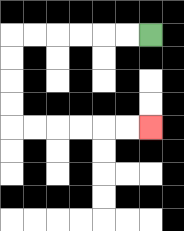{'start': '[6, 1]', 'end': '[6, 5]', 'path_directions': 'L,L,L,L,L,L,D,D,D,D,R,R,R,R,R,R', 'path_coordinates': '[[6, 1], [5, 1], [4, 1], [3, 1], [2, 1], [1, 1], [0, 1], [0, 2], [0, 3], [0, 4], [0, 5], [1, 5], [2, 5], [3, 5], [4, 5], [5, 5], [6, 5]]'}